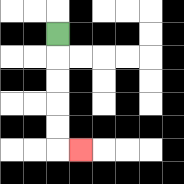{'start': '[2, 1]', 'end': '[3, 6]', 'path_directions': 'D,D,D,D,D,R', 'path_coordinates': '[[2, 1], [2, 2], [2, 3], [2, 4], [2, 5], [2, 6], [3, 6]]'}